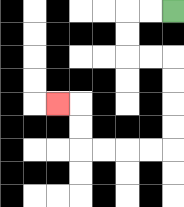{'start': '[7, 0]', 'end': '[2, 4]', 'path_directions': 'L,L,D,D,R,R,D,D,D,D,L,L,L,L,U,U,L', 'path_coordinates': '[[7, 0], [6, 0], [5, 0], [5, 1], [5, 2], [6, 2], [7, 2], [7, 3], [7, 4], [7, 5], [7, 6], [6, 6], [5, 6], [4, 6], [3, 6], [3, 5], [3, 4], [2, 4]]'}